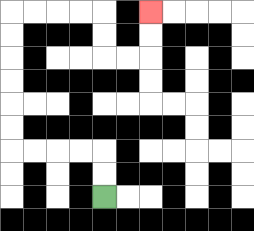{'start': '[4, 8]', 'end': '[6, 0]', 'path_directions': 'U,U,L,L,L,L,U,U,U,U,U,U,R,R,R,R,D,D,R,R,U,U', 'path_coordinates': '[[4, 8], [4, 7], [4, 6], [3, 6], [2, 6], [1, 6], [0, 6], [0, 5], [0, 4], [0, 3], [0, 2], [0, 1], [0, 0], [1, 0], [2, 0], [3, 0], [4, 0], [4, 1], [4, 2], [5, 2], [6, 2], [6, 1], [6, 0]]'}